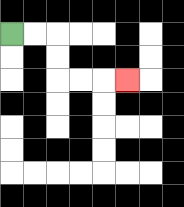{'start': '[0, 1]', 'end': '[5, 3]', 'path_directions': 'R,R,D,D,R,R,R', 'path_coordinates': '[[0, 1], [1, 1], [2, 1], [2, 2], [2, 3], [3, 3], [4, 3], [5, 3]]'}